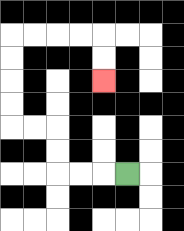{'start': '[5, 7]', 'end': '[4, 3]', 'path_directions': 'L,L,L,U,U,L,L,U,U,U,U,R,R,R,R,D,D', 'path_coordinates': '[[5, 7], [4, 7], [3, 7], [2, 7], [2, 6], [2, 5], [1, 5], [0, 5], [0, 4], [0, 3], [0, 2], [0, 1], [1, 1], [2, 1], [3, 1], [4, 1], [4, 2], [4, 3]]'}